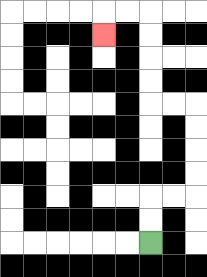{'start': '[6, 10]', 'end': '[4, 1]', 'path_directions': 'U,U,R,R,U,U,U,U,L,L,U,U,U,U,L,L,D', 'path_coordinates': '[[6, 10], [6, 9], [6, 8], [7, 8], [8, 8], [8, 7], [8, 6], [8, 5], [8, 4], [7, 4], [6, 4], [6, 3], [6, 2], [6, 1], [6, 0], [5, 0], [4, 0], [4, 1]]'}